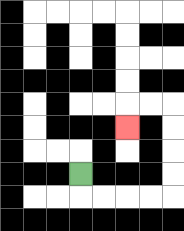{'start': '[3, 7]', 'end': '[5, 5]', 'path_directions': 'D,R,R,R,R,U,U,U,U,L,L,D', 'path_coordinates': '[[3, 7], [3, 8], [4, 8], [5, 8], [6, 8], [7, 8], [7, 7], [7, 6], [7, 5], [7, 4], [6, 4], [5, 4], [5, 5]]'}